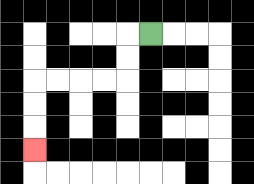{'start': '[6, 1]', 'end': '[1, 6]', 'path_directions': 'L,D,D,L,L,L,L,D,D,D', 'path_coordinates': '[[6, 1], [5, 1], [5, 2], [5, 3], [4, 3], [3, 3], [2, 3], [1, 3], [1, 4], [1, 5], [1, 6]]'}